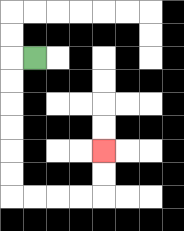{'start': '[1, 2]', 'end': '[4, 6]', 'path_directions': 'L,D,D,D,D,D,D,R,R,R,R,U,U', 'path_coordinates': '[[1, 2], [0, 2], [0, 3], [0, 4], [0, 5], [0, 6], [0, 7], [0, 8], [1, 8], [2, 8], [3, 8], [4, 8], [4, 7], [4, 6]]'}